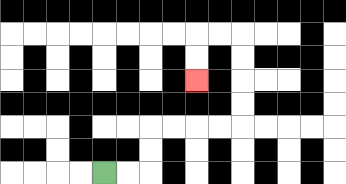{'start': '[4, 7]', 'end': '[8, 3]', 'path_directions': 'R,R,U,U,R,R,R,R,U,U,U,U,L,L,D,D', 'path_coordinates': '[[4, 7], [5, 7], [6, 7], [6, 6], [6, 5], [7, 5], [8, 5], [9, 5], [10, 5], [10, 4], [10, 3], [10, 2], [10, 1], [9, 1], [8, 1], [8, 2], [8, 3]]'}